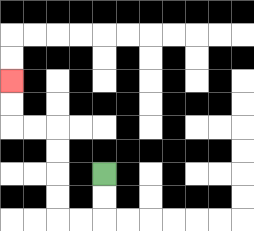{'start': '[4, 7]', 'end': '[0, 3]', 'path_directions': 'D,D,L,L,U,U,U,U,L,L,U,U', 'path_coordinates': '[[4, 7], [4, 8], [4, 9], [3, 9], [2, 9], [2, 8], [2, 7], [2, 6], [2, 5], [1, 5], [0, 5], [0, 4], [0, 3]]'}